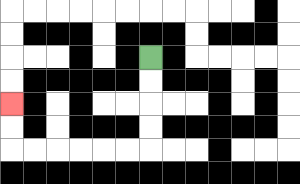{'start': '[6, 2]', 'end': '[0, 4]', 'path_directions': 'D,D,D,D,L,L,L,L,L,L,U,U', 'path_coordinates': '[[6, 2], [6, 3], [6, 4], [6, 5], [6, 6], [5, 6], [4, 6], [3, 6], [2, 6], [1, 6], [0, 6], [0, 5], [0, 4]]'}